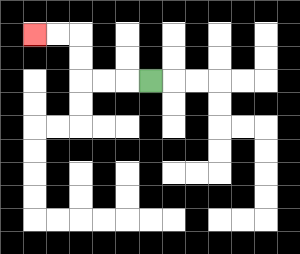{'start': '[6, 3]', 'end': '[1, 1]', 'path_directions': 'L,L,L,U,U,L,L', 'path_coordinates': '[[6, 3], [5, 3], [4, 3], [3, 3], [3, 2], [3, 1], [2, 1], [1, 1]]'}